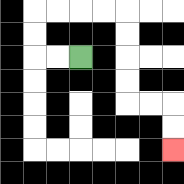{'start': '[3, 2]', 'end': '[7, 6]', 'path_directions': 'L,L,U,U,R,R,R,R,D,D,D,D,R,R,D,D', 'path_coordinates': '[[3, 2], [2, 2], [1, 2], [1, 1], [1, 0], [2, 0], [3, 0], [4, 0], [5, 0], [5, 1], [5, 2], [5, 3], [5, 4], [6, 4], [7, 4], [7, 5], [7, 6]]'}